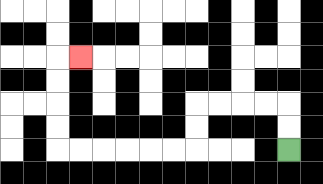{'start': '[12, 6]', 'end': '[3, 2]', 'path_directions': 'U,U,L,L,L,L,D,D,L,L,L,L,L,L,U,U,U,U,R', 'path_coordinates': '[[12, 6], [12, 5], [12, 4], [11, 4], [10, 4], [9, 4], [8, 4], [8, 5], [8, 6], [7, 6], [6, 6], [5, 6], [4, 6], [3, 6], [2, 6], [2, 5], [2, 4], [2, 3], [2, 2], [3, 2]]'}